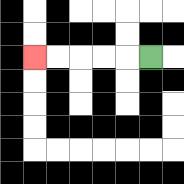{'start': '[6, 2]', 'end': '[1, 2]', 'path_directions': 'L,L,L,L,L', 'path_coordinates': '[[6, 2], [5, 2], [4, 2], [3, 2], [2, 2], [1, 2]]'}